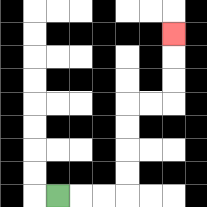{'start': '[2, 8]', 'end': '[7, 1]', 'path_directions': 'R,R,R,U,U,U,U,R,R,U,U,U', 'path_coordinates': '[[2, 8], [3, 8], [4, 8], [5, 8], [5, 7], [5, 6], [5, 5], [5, 4], [6, 4], [7, 4], [7, 3], [7, 2], [7, 1]]'}